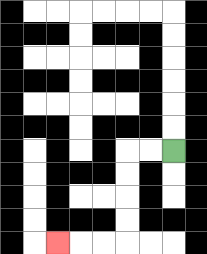{'start': '[7, 6]', 'end': '[2, 10]', 'path_directions': 'L,L,D,D,D,D,L,L,L', 'path_coordinates': '[[7, 6], [6, 6], [5, 6], [5, 7], [5, 8], [5, 9], [5, 10], [4, 10], [3, 10], [2, 10]]'}